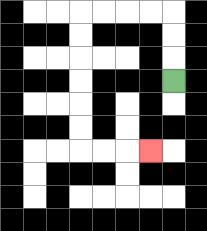{'start': '[7, 3]', 'end': '[6, 6]', 'path_directions': 'U,U,U,L,L,L,L,D,D,D,D,D,D,R,R,R', 'path_coordinates': '[[7, 3], [7, 2], [7, 1], [7, 0], [6, 0], [5, 0], [4, 0], [3, 0], [3, 1], [3, 2], [3, 3], [3, 4], [3, 5], [3, 6], [4, 6], [5, 6], [6, 6]]'}